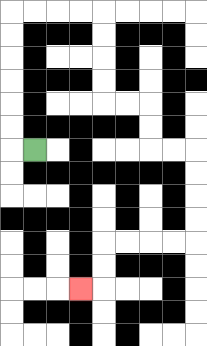{'start': '[1, 6]', 'end': '[3, 12]', 'path_directions': 'L,U,U,U,U,U,U,R,R,R,R,D,D,D,D,R,R,D,D,R,R,D,D,D,D,L,L,L,L,D,D,L', 'path_coordinates': '[[1, 6], [0, 6], [0, 5], [0, 4], [0, 3], [0, 2], [0, 1], [0, 0], [1, 0], [2, 0], [3, 0], [4, 0], [4, 1], [4, 2], [4, 3], [4, 4], [5, 4], [6, 4], [6, 5], [6, 6], [7, 6], [8, 6], [8, 7], [8, 8], [8, 9], [8, 10], [7, 10], [6, 10], [5, 10], [4, 10], [4, 11], [4, 12], [3, 12]]'}